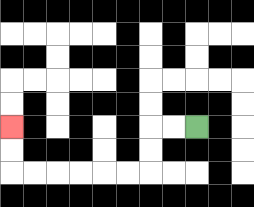{'start': '[8, 5]', 'end': '[0, 5]', 'path_directions': 'L,L,D,D,L,L,L,L,L,L,U,U', 'path_coordinates': '[[8, 5], [7, 5], [6, 5], [6, 6], [6, 7], [5, 7], [4, 7], [3, 7], [2, 7], [1, 7], [0, 7], [0, 6], [0, 5]]'}